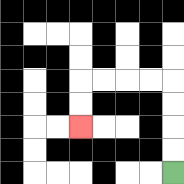{'start': '[7, 7]', 'end': '[3, 5]', 'path_directions': 'U,U,U,U,L,L,L,L,D,D', 'path_coordinates': '[[7, 7], [7, 6], [7, 5], [7, 4], [7, 3], [6, 3], [5, 3], [4, 3], [3, 3], [3, 4], [3, 5]]'}